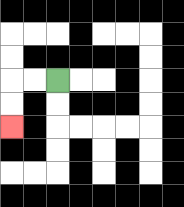{'start': '[2, 3]', 'end': '[0, 5]', 'path_directions': 'L,L,D,D', 'path_coordinates': '[[2, 3], [1, 3], [0, 3], [0, 4], [0, 5]]'}